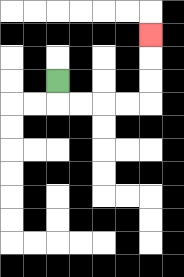{'start': '[2, 3]', 'end': '[6, 1]', 'path_directions': 'D,R,R,R,R,U,U,U', 'path_coordinates': '[[2, 3], [2, 4], [3, 4], [4, 4], [5, 4], [6, 4], [6, 3], [6, 2], [6, 1]]'}